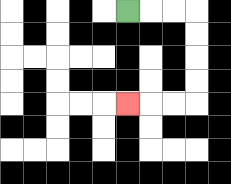{'start': '[5, 0]', 'end': '[5, 4]', 'path_directions': 'R,R,R,D,D,D,D,L,L,L', 'path_coordinates': '[[5, 0], [6, 0], [7, 0], [8, 0], [8, 1], [8, 2], [8, 3], [8, 4], [7, 4], [6, 4], [5, 4]]'}